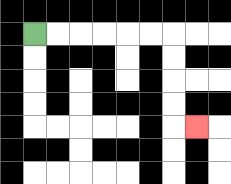{'start': '[1, 1]', 'end': '[8, 5]', 'path_directions': 'R,R,R,R,R,R,D,D,D,D,R', 'path_coordinates': '[[1, 1], [2, 1], [3, 1], [4, 1], [5, 1], [6, 1], [7, 1], [7, 2], [7, 3], [7, 4], [7, 5], [8, 5]]'}